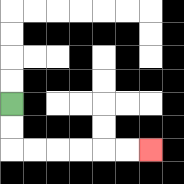{'start': '[0, 4]', 'end': '[6, 6]', 'path_directions': 'D,D,R,R,R,R,R,R', 'path_coordinates': '[[0, 4], [0, 5], [0, 6], [1, 6], [2, 6], [3, 6], [4, 6], [5, 6], [6, 6]]'}